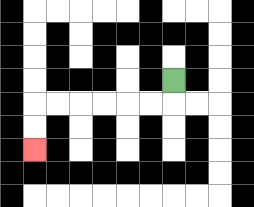{'start': '[7, 3]', 'end': '[1, 6]', 'path_directions': 'D,L,L,L,L,L,L,D,D', 'path_coordinates': '[[7, 3], [7, 4], [6, 4], [5, 4], [4, 4], [3, 4], [2, 4], [1, 4], [1, 5], [1, 6]]'}